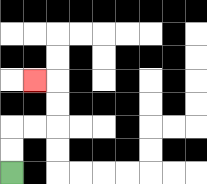{'start': '[0, 7]', 'end': '[1, 3]', 'path_directions': 'U,U,R,R,U,U,L', 'path_coordinates': '[[0, 7], [0, 6], [0, 5], [1, 5], [2, 5], [2, 4], [2, 3], [1, 3]]'}